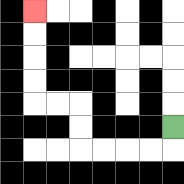{'start': '[7, 5]', 'end': '[1, 0]', 'path_directions': 'D,L,L,L,L,U,U,L,L,U,U,U,U', 'path_coordinates': '[[7, 5], [7, 6], [6, 6], [5, 6], [4, 6], [3, 6], [3, 5], [3, 4], [2, 4], [1, 4], [1, 3], [1, 2], [1, 1], [1, 0]]'}